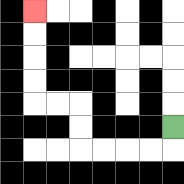{'start': '[7, 5]', 'end': '[1, 0]', 'path_directions': 'D,L,L,L,L,U,U,L,L,U,U,U,U', 'path_coordinates': '[[7, 5], [7, 6], [6, 6], [5, 6], [4, 6], [3, 6], [3, 5], [3, 4], [2, 4], [1, 4], [1, 3], [1, 2], [1, 1], [1, 0]]'}